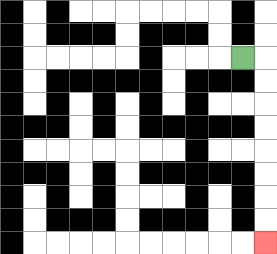{'start': '[10, 2]', 'end': '[11, 10]', 'path_directions': 'R,D,D,D,D,D,D,D,D', 'path_coordinates': '[[10, 2], [11, 2], [11, 3], [11, 4], [11, 5], [11, 6], [11, 7], [11, 8], [11, 9], [11, 10]]'}